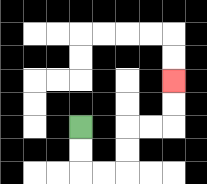{'start': '[3, 5]', 'end': '[7, 3]', 'path_directions': 'D,D,R,R,U,U,R,R,U,U', 'path_coordinates': '[[3, 5], [3, 6], [3, 7], [4, 7], [5, 7], [5, 6], [5, 5], [6, 5], [7, 5], [7, 4], [7, 3]]'}